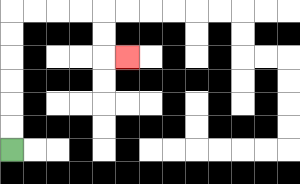{'start': '[0, 6]', 'end': '[5, 2]', 'path_directions': 'U,U,U,U,U,U,R,R,R,R,D,D,R', 'path_coordinates': '[[0, 6], [0, 5], [0, 4], [0, 3], [0, 2], [0, 1], [0, 0], [1, 0], [2, 0], [3, 0], [4, 0], [4, 1], [4, 2], [5, 2]]'}